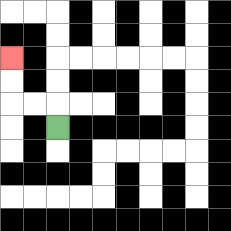{'start': '[2, 5]', 'end': '[0, 2]', 'path_directions': 'U,L,L,U,U', 'path_coordinates': '[[2, 5], [2, 4], [1, 4], [0, 4], [0, 3], [0, 2]]'}